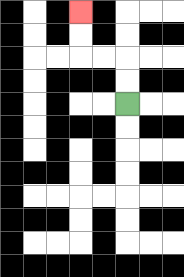{'start': '[5, 4]', 'end': '[3, 0]', 'path_directions': 'U,U,L,L,U,U', 'path_coordinates': '[[5, 4], [5, 3], [5, 2], [4, 2], [3, 2], [3, 1], [3, 0]]'}